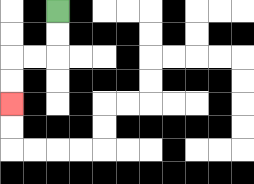{'start': '[2, 0]', 'end': '[0, 4]', 'path_directions': 'D,D,L,L,D,D', 'path_coordinates': '[[2, 0], [2, 1], [2, 2], [1, 2], [0, 2], [0, 3], [0, 4]]'}